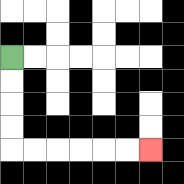{'start': '[0, 2]', 'end': '[6, 6]', 'path_directions': 'D,D,D,D,R,R,R,R,R,R', 'path_coordinates': '[[0, 2], [0, 3], [0, 4], [0, 5], [0, 6], [1, 6], [2, 6], [3, 6], [4, 6], [5, 6], [6, 6]]'}